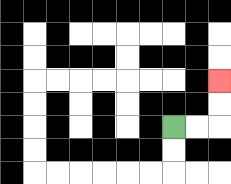{'start': '[7, 5]', 'end': '[9, 3]', 'path_directions': 'R,R,U,U', 'path_coordinates': '[[7, 5], [8, 5], [9, 5], [9, 4], [9, 3]]'}